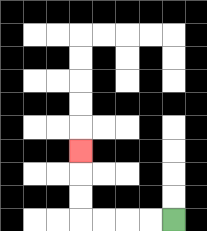{'start': '[7, 9]', 'end': '[3, 6]', 'path_directions': 'L,L,L,L,U,U,U', 'path_coordinates': '[[7, 9], [6, 9], [5, 9], [4, 9], [3, 9], [3, 8], [3, 7], [3, 6]]'}